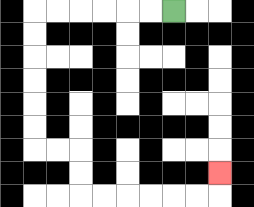{'start': '[7, 0]', 'end': '[9, 7]', 'path_directions': 'L,L,L,L,L,L,D,D,D,D,D,D,R,R,D,D,R,R,R,R,R,R,U', 'path_coordinates': '[[7, 0], [6, 0], [5, 0], [4, 0], [3, 0], [2, 0], [1, 0], [1, 1], [1, 2], [1, 3], [1, 4], [1, 5], [1, 6], [2, 6], [3, 6], [3, 7], [3, 8], [4, 8], [5, 8], [6, 8], [7, 8], [8, 8], [9, 8], [9, 7]]'}